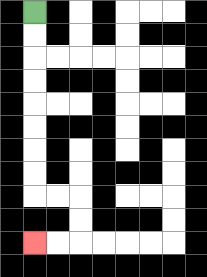{'start': '[1, 0]', 'end': '[1, 10]', 'path_directions': 'D,D,D,D,D,D,D,D,R,R,D,D,L,L', 'path_coordinates': '[[1, 0], [1, 1], [1, 2], [1, 3], [1, 4], [1, 5], [1, 6], [1, 7], [1, 8], [2, 8], [3, 8], [3, 9], [3, 10], [2, 10], [1, 10]]'}